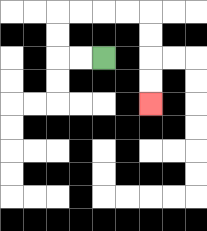{'start': '[4, 2]', 'end': '[6, 4]', 'path_directions': 'L,L,U,U,R,R,R,R,D,D,D,D', 'path_coordinates': '[[4, 2], [3, 2], [2, 2], [2, 1], [2, 0], [3, 0], [4, 0], [5, 0], [6, 0], [6, 1], [6, 2], [6, 3], [6, 4]]'}